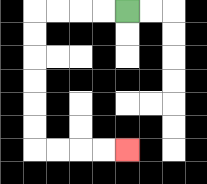{'start': '[5, 0]', 'end': '[5, 6]', 'path_directions': 'L,L,L,L,D,D,D,D,D,D,R,R,R,R', 'path_coordinates': '[[5, 0], [4, 0], [3, 0], [2, 0], [1, 0], [1, 1], [1, 2], [1, 3], [1, 4], [1, 5], [1, 6], [2, 6], [3, 6], [4, 6], [5, 6]]'}